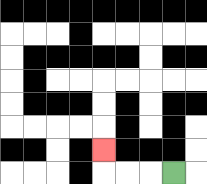{'start': '[7, 7]', 'end': '[4, 6]', 'path_directions': 'L,L,L,U', 'path_coordinates': '[[7, 7], [6, 7], [5, 7], [4, 7], [4, 6]]'}